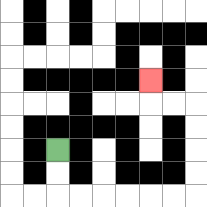{'start': '[2, 6]', 'end': '[6, 3]', 'path_directions': 'D,D,R,R,R,R,R,R,U,U,U,U,L,L,U', 'path_coordinates': '[[2, 6], [2, 7], [2, 8], [3, 8], [4, 8], [5, 8], [6, 8], [7, 8], [8, 8], [8, 7], [8, 6], [8, 5], [8, 4], [7, 4], [6, 4], [6, 3]]'}